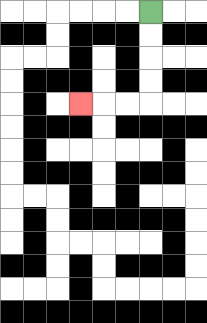{'start': '[6, 0]', 'end': '[3, 4]', 'path_directions': 'D,D,D,D,L,L,L', 'path_coordinates': '[[6, 0], [6, 1], [6, 2], [6, 3], [6, 4], [5, 4], [4, 4], [3, 4]]'}